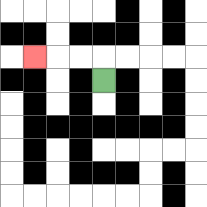{'start': '[4, 3]', 'end': '[1, 2]', 'path_directions': 'U,L,L,L', 'path_coordinates': '[[4, 3], [4, 2], [3, 2], [2, 2], [1, 2]]'}